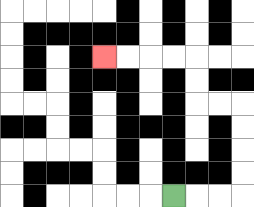{'start': '[7, 8]', 'end': '[4, 2]', 'path_directions': 'R,R,R,U,U,U,U,L,L,U,U,L,L,L,L', 'path_coordinates': '[[7, 8], [8, 8], [9, 8], [10, 8], [10, 7], [10, 6], [10, 5], [10, 4], [9, 4], [8, 4], [8, 3], [8, 2], [7, 2], [6, 2], [5, 2], [4, 2]]'}